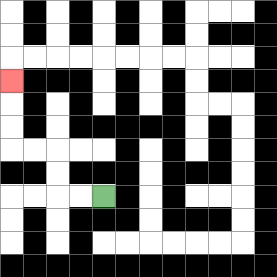{'start': '[4, 8]', 'end': '[0, 3]', 'path_directions': 'L,L,U,U,L,L,U,U,U', 'path_coordinates': '[[4, 8], [3, 8], [2, 8], [2, 7], [2, 6], [1, 6], [0, 6], [0, 5], [0, 4], [0, 3]]'}